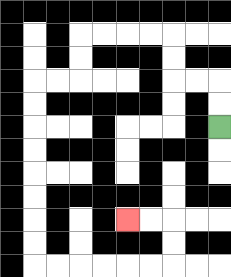{'start': '[9, 5]', 'end': '[5, 9]', 'path_directions': 'U,U,L,L,U,U,L,L,L,L,D,D,L,L,D,D,D,D,D,D,D,D,R,R,R,R,R,R,U,U,L,L', 'path_coordinates': '[[9, 5], [9, 4], [9, 3], [8, 3], [7, 3], [7, 2], [7, 1], [6, 1], [5, 1], [4, 1], [3, 1], [3, 2], [3, 3], [2, 3], [1, 3], [1, 4], [1, 5], [1, 6], [1, 7], [1, 8], [1, 9], [1, 10], [1, 11], [2, 11], [3, 11], [4, 11], [5, 11], [6, 11], [7, 11], [7, 10], [7, 9], [6, 9], [5, 9]]'}